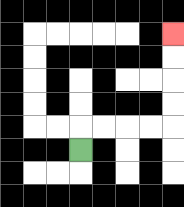{'start': '[3, 6]', 'end': '[7, 1]', 'path_directions': 'U,R,R,R,R,U,U,U,U', 'path_coordinates': '[[3, 6], [3, 5], [4, 5], [5, 5], [6, 5], [7, 5], [7, 4], [7, 3], [7, 2], [7, 1]]'}